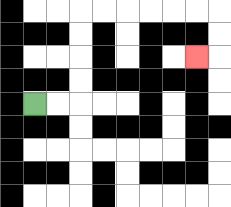{'start': '[1, 4]', 'end': '[8, 2]', 'path_directions': 'R,R,U,U,U,U,R,R,R,R,R,R,D,D,L', 'path_coordinates': '[[1, 4], [2, 4], [3, 4], [3, 3], [3, 2], [3, 1], [3, 0], [4, 0], [5, 0], [6, 0], [7, 0], [8, 0], [9, 0], [9, 1], [9, 2], [8, 2]]'}